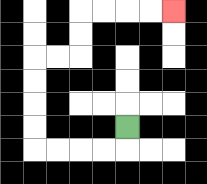{'start': '[5, 5]', 'end': '[7, 0]', 'path_directions': 'D,L,L,L,L,U,U,U,U,R,R,U,U,R,R,R,R', 'path_coordinates': '[[5, 5], [5, 6], [4, 6], [3, 6], [2, 6], [1, 6], [1, 5], [1, 4], [1, 3], [1, 2], [2, 2], [3, 2], [3, 1], [3, 0], [4, 0], [5, 0], [6, 0], [7, 0]]'}